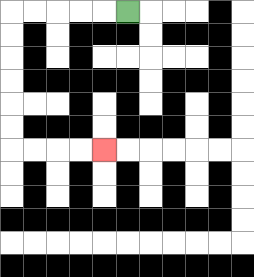{'start': '[5, 0]', 'end': '[4, 6]', 'path_directions': 'L,L,L,L,L,D,D,D,D,D,D,R,R,R,R', 'path_coordinates': '[[5, 0], [4, 0], [3, 0], [2, 0], [1, 0], [0, 0], [0, 1], [0, 2], [0, 3], [0, 4], [0, 5], [0, 6], [1, 6], [2, 6], [3, 6], [4, 6]]'}